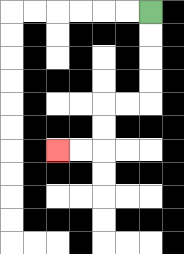{'start': '[6, 0]', 'end': '[2, 6]', 'path_directions': 'D,D,D,D,L,L,D,D,L,L', 'path_coordinates': '[[6, 0], [6, 1], [6, 2], [6, 3], [6, 4], [5, 4], [4, 4], [4, 5], [4, 6], [3, 6], [2, 6]]'}